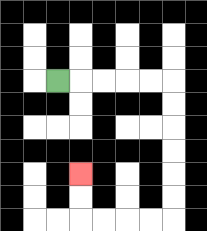{'start': '[2, 3]', 'end': '[3, 7]', 'path_directions': 'R,R,R,R,R,D,D,D,D,D,D,L,L,L,L,U,U', 'path_coordinates': '[[2, 3], [3, 3], [4, 3], [5, 3], [6, 3], [7, 3], [7, 4], [7, 5], [7, 6], [7, 7], [7, 8], [7, 9], [6, 9], [5, 9], [4, 9], [3, 9], [3, 8], [3, 7]]'}